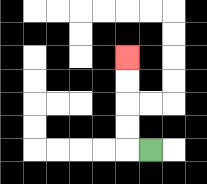{'start': '[6, 6]', 'end': '[5, 2]', 'path_directions': 'L,U,U,U,U', 'path_coordinates': '[[6, 6], [5, 6], [5, 5], [5, 4], [5, 3], [5, 2]]'}